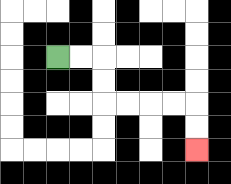{'start': '[2, 2]', 'end': '[8, 6]', 'path_directions': 'R,R,D,D,R,R,R,R,D,D', 'path_coordinates': '[[2, 2], [3, 2], [4, 2], [4, 3], [4, 4], [5, 4], [6, 4], [7, 4], [8, 4], [8, 5], [8, 6]]'}